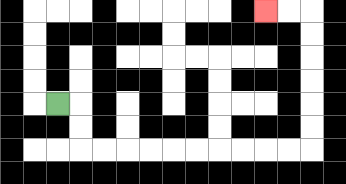{'start': '[2, 4]', 'end': '[11, 0]', 'path_directions': 'R,D,D,R,R,R,R,R,R,R,R,R,R,U,U,U,U,U,U,L,L', 'path_coordinates': '[[2, 4], [3, 4], [3, 5], [3, 6], [4, 6], [5, 6], [6, 6], [7, 6], [8, 6], [9, 6], [10, 6], [11, 6], [12, 6], [13, 6], [13, 5], [13, 4], [13, 3], [13, 2], [13, 1], [13, 0], [12, 0], [11, 0]]'}